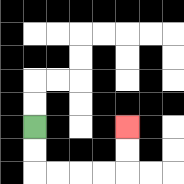{'start': '[1, 5]', 'end': '[5, 5]', 'path_directions': 'D,D,R,R,R,R,U,U', 'path_coordinates': '[[1, 5], [1, 6], [1, 7], [2, 7], [3, 7], [4, 7], [5, 7], [5, 6], [5, 5]]'}